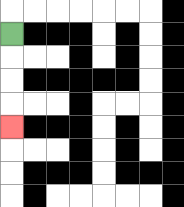{'start': '[0, 1]', 'end': '[0, 5]', 'path_directions': 'D,D,D,D', 'path_coordinates': '[[0, 1], [0, 2], [0, 3], [0, 4], [0, 5]]'}